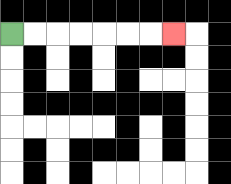{'start': '[0, 1]', 'end': '[7, 1]', 'path_directions': 'R,R,R,R,R,R,R', 'path_coordinates': '[[0, 1], [1, 1], [2, 1], [3, 1], [4, 1], [5, 1], [6, 1], [7, 1]]'}